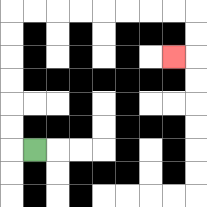{'start': '[1, 6]', 'end': '[7, 2]', 'path_directions': 'L,U,U,U,U,U,U,R,R,R,R,R,R,R,R,D,D,L', 'path_coordinates': '[[1, 6], [0, 6], [0, 5], [0, 4], [0, 3], [0, 2], [0, 1], [0, 0], [1, 0], [2, 0], [3, 0], [4, 0], [5, 0], [6, 0], [7, 0], [8, 0], [8, 1], [8, 2], [7, 2]]'}